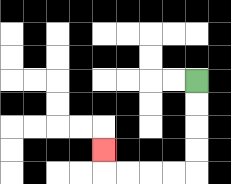{'start': '[8, 3]', 'end': '[4, 6]', 'path_directions': 'D,D,D,D,L,L,L,L,U', 'path_coordinates': '[[8, 3], [8, 4], [8, 5], [8, 6], [8, 7], [7, 7], [6, 7], [5, 7], [4, 7], [4, 6]]'}